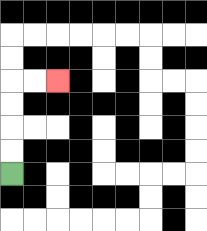{'start': '[0, 7]', 'end': '[2, 3]', 'path_directions': 'U,U,U,U,R,R', 'path_coordinates': '[[0, 7], [0, 6], [0, 5], [0, 4], [0, 3], [1, 3], [2, 3]]'}